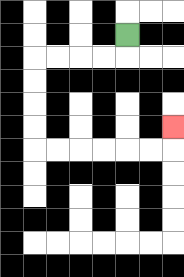{'start': '[5, 1]', 'end': '[7, 5]', 'path_directions': 'D,L,L,L,L,D,D,D,D,R,R,R,R,R,R,U', 'path_coordinates': '[[5, 1], [5, 2], [4, 2], [3, 2], [2, 2], [1, 2], [1, 3], [1, 4], [1, 5], [1, 6], [2, 6], [3, 6], [4, 6], [5, 6], [6, 6], [7, 6], [7, 5]]'}